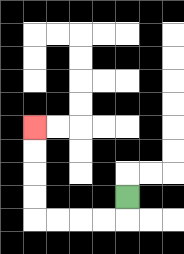{'start': '[5, 8]', 'end': '[1, 5]', 'path_directions': 'D,L,L,L,L,U,U,U,U', 'path_coordinates': '[[5, 8], [5, 9], [4, 9], [3, 9], [2, 9], [1, 9], [1, 8], [1, 7], [1, 6], [1, 5]]'}